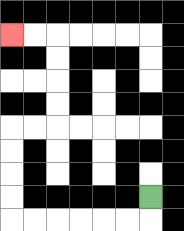{'start': '[6, 8]', 'end': '[0, 1]', 'path_directions': 'D,L,L,L,L,L,L,U,U,U,U,R,R,U,U,U,U,L,L', 'path_coordinates': '[[6, 8], [6, 9], [5, 9], [4, 9], [3, 9], [2, 9], [1, 9], [0, 9], [0, 8], [0, 7], [0, 6], [0, 5], [1, 5], [2, 5], [2, 4], [2, 3], [2, 2], [2, 1], [1, 1], [0, 1]]'}